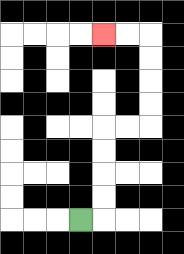{'start': '[3, 9]', 'end': '[4, 1]', 'path_directions': 'R,U,U,U,U,R,R,U,U,U,U,L,L', 'path_coordinates': '[[3, 9], [4, 9], [4, 8], [4, 7], [4, 6], [4, 5], [5, 5], [6, 5], [6, 4], [6, 3], [6, 2], [6, 1], [5, 1], [4, 1]]'}